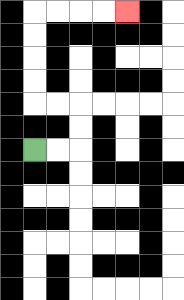{'start': '[1, 6]', 'end': '[5, 0]', 'path_directions': 'R,R,U,U,L,L,U,U,U,U,R,R,R,R', 'path_coordinates': '[[1, 6], [2, 6], [3, 6], [3, 5], [3, 4], [2, 4], [1, 4], [1, 3], [1, 2], [1, 1], [1, 0], [2, 0], [3, 0], [4, 0], [5, 0]]'}